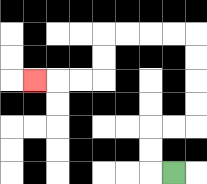{'start': '[7, 7]', 'end': '[1, 3]', 'path_directions': 'L,U,U,R,R,U,U,U,U,L,L,L,L,D,D,L,L,L', 'path_coordinates': '[[7, 7], [6, 7], [6, 6], [6, 5], [7, 5], [8, 5], [8, 4], [8, 3], [8, 2], [8, 1], [7, 1], [6, 1], [5, 1], [4, 1], [4, 2], [4, 3], [3, 3], [2, 3], [1, 3]]'}